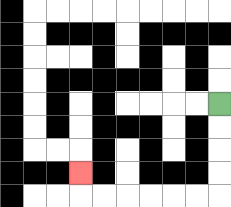{'start': '[9, 4]', 'end': '[3, 7]', 'path_directions': 'D,D,D,D,L,L,L,L,L,L,U', 'path_coordinates': '[[9, 4], [9, 5], [9, 6], [9, 7], [9, 8], [8, 8], [7, 8], [6, 8], [5, 8], [4, 8], [3, 8], [3, 7]]'}